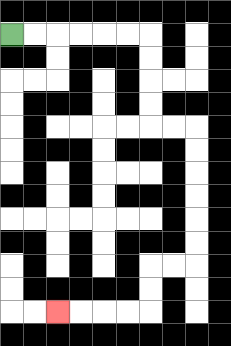{'start': '[0, 1]', 'end': '[2, 13]', 'path_directions': 'R,R,R,R,R,R,D,D,D,D,R,R,D,D,D,D,D,D,L,L,D,D,L,L,L,L', 'path_coordinates': '[[0, 1], [1, 1], [2, 1], [3, 1], [4, 1], [5, 1], [6, 1], [6, 2], [6, 3], [6, 4], [6, 5], [7, 5], [8, 5], [8, 6], [8, 7], [8, 8], [8, 9], [8, 10], [8, 11], [7, 11], [6, 11], [6, 12], [6, 13], [5, 13], [4, 13], [3, 13], [2, 13]]'}